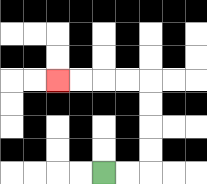{'start': '[4, 7]', 'end': '[2, 3]', 'path_directions': 'R,R,U,U,U,U,L,L,L,L', 'path_coordinates': '[[4, 7], [5, 7], [6, 7], [6, 6], [6, 5], [6, 4], [6, 3], [5, 3], [4, 3], [3, 3], [2, 3]]'}